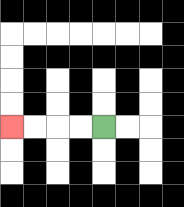{'start': '[4, 5]', 'end': '[0, 5]', 'path_directions': 'L,L,L,L', 'path_coordinates': '[[4, 5], [3, 5], [2, 5], [1, 5], [0, 5]]'}